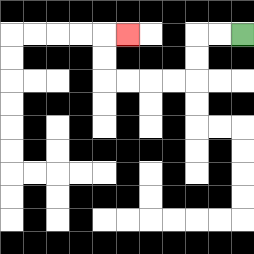{'start': '[10, 1]', 'end': '[5, 1]', 'path_directions': 'L,L,D,D,L,L,L,L,U,U,R', 'path_coordinates': '[[10, 1], [9, 1], [8, 1], [8, 2], [8, 3], [7, 3], [6, 3], [5, 3], [4, 3], [4, 2], [4, 1], [5, 1]]'}